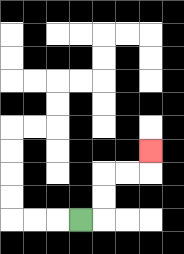{'start': '[3, 9]', 'end': '[6, 6]', 'path_directions': 'R,U,U,R,R,U', 'path_coordinates': '[[3, 9], [4, 9], [4, 8], [4, 7], [5, 7], [6, 7], [6, 6]]'}